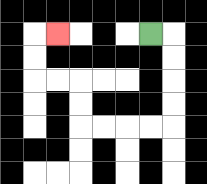{'start': '[6, 1]', 'end': '[2, 1]', 'path_directions': 'R,D,D,D,D,L,L,L,L,U,U,L,L,U,U,R', 'path_coordinates': '[[6, 1], [7, 1], [7, 2], [7, 3], [7, 4], [7, 5], [6, 5], [5, 5], [4, 5], [3, 5], [3, 4], [3, 3], [2, 3], [1, 3], [1, 2], [1, 1], [2, 1]]'}